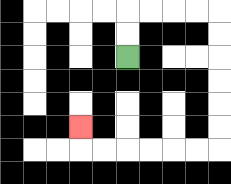{'start': '[5, 2]', 'end': '[3, 5]', 'path_directions': 'U,U,R,R,R,R,D,D,D,D,D,D,L,L,L,L,L,L,U', 'path_coordinates': '[[5, 2], [5, 1], [5, 0], [6, 0], [7, 0], [8, 0], [9, 0], [9, 1], [9, 2], [9, 3], [9, 4], [9, 5], [9, 6], [8, 6], [7, 6], [6, 6], [5, 6], [4, 6], [3, 6], [3, 5]]'}